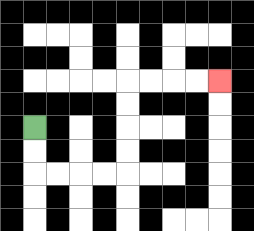{'start': '[1, 5]', 'end': '[9, 3]', 'path_directions': 'D,D,R,R,R,R,U,U,U,U,R,R,R,R', 'path_coordinates': '[[1, 5], [1, 6], [1, 7], [2, 7], [3, 7], [4, 7], [5, 7], [5, 6], [5, 5], [5, 4], [5, 3], [6, 3], [7, 3], [8, 3], [9, 3]]'}